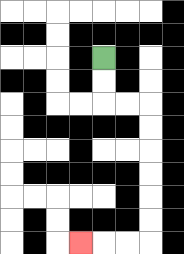{'start': '[4, 2]', 'end': '[3, 10]', 'path_directions': 'D,D,R,R,D,D,D,D,D,D,L,L,L', 'path_coordinates': '[[4, 2], [4, 3], [4, 4], [5, 4], [6, 4], [6, 5], [6, 6], [6, 7], [6, 8], [6, 9], [6, 10], [5, 10], [4, 10], [3, 10]]'}